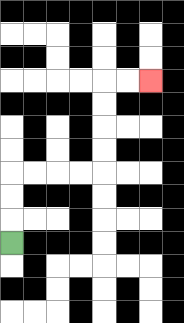{'start': '[0, 10]', 'end': '[6, 3]', 'path_directions': 'U,U,U,R,R,R,R,U,U,U,U,R,R', 'path_coordinates': '[[0, 10], [0, 9], [0, 8], [0, 7], [1, 7], [2, 7], [3, 7], [4, 7], [4, 6], [4, 5], [4, 4], [4, 3], [5, 3], [6, 3]]'}